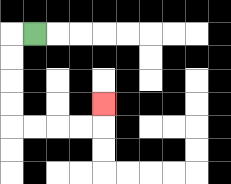{'start': '[1, 1]', 'end': '[4, 4]', 'path_directions': 'L,D,D,D,D,R,R,R,R,U', 'path_coordinates': '[[1, 1], [0, 1], [0, 2], [0, 3], [0, 4], [0, 5], [1, 5], [2, 5], [3, 5], [4, 5], [4, 4]]'}